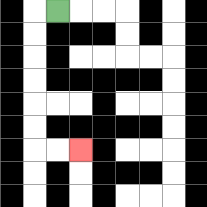{'start': '[2, 0]', 'end': '[3, 6]', 'path_directions': 'L,D,D,D,D,D,D,R,R', 'path_coordinates': '[[2, 0], [1, 0], [1, 1], [1, 2], [1, 3], [1, 4], [1, 5], [1, 6], [2, 6], [3, 6]]'}